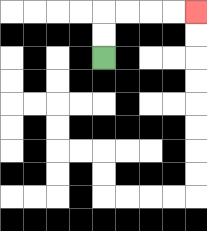{'start': '[4, 2]', 'end': '[8, 0]', 'path_directions': 'U,U,R,R,R,R', 'path_coordinates': '[[4, 2], [4, 1], [4, 0], [5, 0], [6, 0], [7, 0], [8, 0]]'}